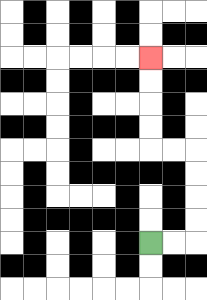{'start': '[6, 10]', 'end': '[6, 2]', 'path_directions': 'R,R,U,U,U,U,L,L,U,U,U,U', 'path_coordinates': '[[6, 10], [7, 10], [8, 10], [8, 9], [8, 8], [8, 7], [8, 6], [7, 6], [6, 6], [6, 5], [6, 4], [6, 3], [6, 2]]'}